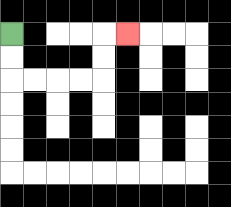{'start': '[0, 1]', 'end': '[5, 1]', 'path_directions': 'D,D,R,R,R,R,U,U,R', 'path_coordinates': '[[0, 1], [0, 2], [0, 3], [1, 3], [2, 3], [3, 3], [4, 3], [4, 2], [4, 1], [5, 1]]'}